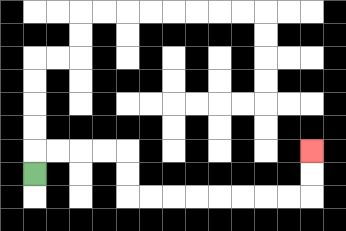{'start': '[1, 7]', 'end': '[13, 6]', 'path_directions': 'U,R,R,R,R,D,D,R,R,R,R,R,R,R,R,U,U', 'path_coordinates': '[[1, 7], [1, 6], [2, 6], [3, 6], [4, 6], [5, 6], [5, 7], [5, 8], [6, 8], [7, 8], [8, 8], [9, 8], [10, 8], [11, 8], [12, 8], [13, 8], [13, 7], [13, 6]]'}